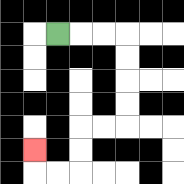{'start': '[2, 1]', 'end': '[1, 6]', 'path_directions': 'R,R,R,D,D,D,D,L,L,D,D,L,L,U', 'path_coordinates': '[[2, 1], [3, 1], [4, 1], [5, 1], [5, 2], [5, 3], [5, 4], [5, 5], [4, 5], [3, 5], [3, 6], [3, 7], [2, 7], [1, 7], [1, 6]]'}